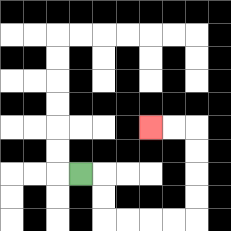{'start': '[3, 7]', 'end': '[6, 5]', 'path_directions': 'R,D,D,R,R,R,R,U,U,U,U,L,L', 'path_coordinates': '[[3, 7], [4, 7], [4, 8], [4, 9], [5, 9], [6, 9], [7, 9], [8, 9], [8, 8], [8, 7], [8, 6], [8, 5], [7, 5], [6, 5]]'}